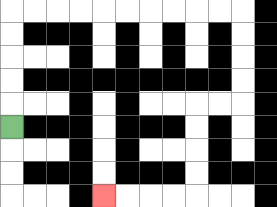{'start': '[0, 5]', 'end': '[4, 8]', 'path_directions': 'U,U,U,U,U,R,R,R,R,R,R,R,R,R,R,D,D,D,D,L,L,D,D,D,D,L,L,L,L', 'path_coordinates': '[[0, 5], [0, 4], [0, 3], [0, 2], [0, 1], [0, 0], [1, 0], [2, 0], [3, 0], [4, 0], [5, 0], [6, 0], [7, 0], [8, 0], [9, 0], [10, 0], [10, 1], [10, 2], [10, 3], [10, 4], [9, 4], [8, 4], [8, 5], [8, 6], [8, 7], [8, 8], [7, 8], [6, 8], [5, 8], [4, 8]]'}